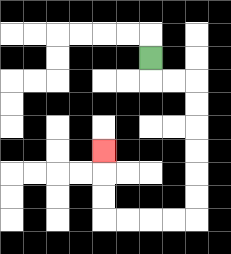{'start': '[6, 2]', 'end': '[4, 6]', 'path_directions': 'D,R,R,D,D,D,D,D,D,L,L,L,L,U,U,U', 'path_coordinates': '[[6, 2], [6, 3], [7, 3], [8, 3], [8, 4], [8, 5], [8, 6], [8, 7], [8, 8], [8, 9], [7, 9], [6, 9], [5, 9], [4, 9], [4, 8], [4, 7], [4, 6]]'}